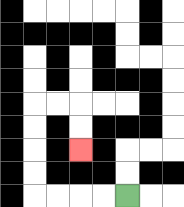{'start': '[5, 8]', 'end': '[3, 6]', 'path_directions': 'L,L,L,L,U,U,U,U,R,R,D,D', 'path_coordinates': '[[5, 8], [4, 8], [3, 8], [2, 8], [1, 8], [1, 7], [1, 6], [1, 5], [1, 4], [2, 4], [3, 4], [3, 5], [3, 6]]'}